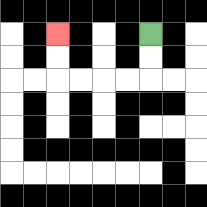{'start': '[6, 1]', 'end': '[2, 1]', 'path_directions': 'D,D,L,L,L,L,U,U', 'path_coordinates': '[[6, 1], [6, 2], [6, 3], [5, 3], [4, 3], [3, 3], [2, 3], [2, 2], [2, 1]]'}